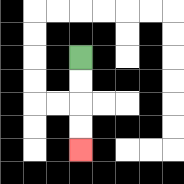{'start': '[3, 2]', 'end': '[3, 6]', 'path_directions': 'D,D,D,D', 'path_coordinates': '[[3, 2], [3, 3], [3, 4], [3, 5], [3, 6]]'}